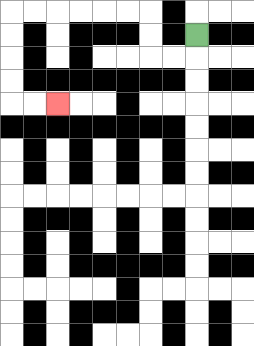{'start': '[8, 1]', 'end': '[2, 4]', 'path_directions': 'D,L,L,U,U,L,L,L,L,L,L,D,D,D,D,R,R', 'path_coordinates': '[[8, 1], [8, 2], [7, 2], [6, 2], [6, 1], [6, 0], [5, 0], [4, 0], [3, 0], [2, 0], [1, 0], [0, 0], [0, 1], [0, 2], [0, 3], [0, 4], [1, 4], [2, 4]]'}